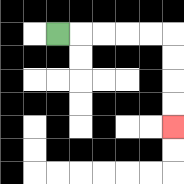{'start': '[2, 1]', 'end': '[7, 5]', 'path_directions': 'R,R,R,R,R,D,D,D,D', 'path_coordinates': '[[2, 1], [3, 1], [4, 1], [5, 1], [6, 1], [7, 1], [7, 2], [7, 3], [7, 4], [7, 5]]'}